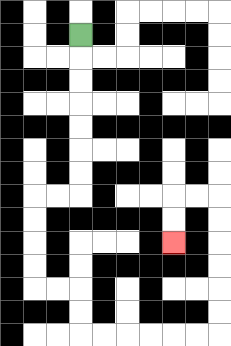{'start': '[3, 1]', 'end': '[7, 10]', 'path_directions': 'D,D,D,D,D,D,D,L,L,D,D,D,D,R,R,D,D,R,R,R,R,R,R,U,U,U,U,U,U,L,L,D,D', 'path_coordinates': '[[3, 1], [3, 2], [3, 3], [3, 4], [3, 5], [3, 6], [3, 7], [3, 8], [2, 8], [1, 8], [1, 9], [1, 10], [1, 11], [1, 12], [2, 12], [3, 12], [3, 13], [3, 14], [4, 14], [5, 14], [6, 14], [7, 14], [8, 14], [9, 14], [9, 13], [9, 12], [9, 11], [9, 10], [9, 9], [9, 8], [8, 8], [7, 8], [7, 9], [7, 10]]'}